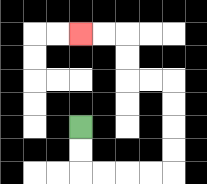{'start': '[3, 5]', 'end': '[3, 1]', 'path_directions': 'D,D,R,R,R,R,U,U,U,U,L,L,U,U,L,L', 'path_coordinates': '[[3, 5], [3, 6], [3, 7], [4, 7], [5, 7], [6, 7], [7, 7], [7, 6], [7, 5], [7, 4], [7, 3], [6, 3], [5, 3], [5, 2], [5, 1], [4, 1], [3, 1]]'}